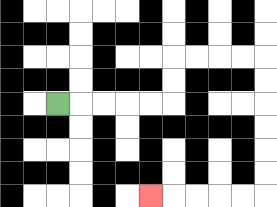{'start': '[2, 4]', 'end': '[6, 8]', 'path_directions': 'R,R,R,R,R,U,U,R,R,R,R,D,D,D,D,D,D,L,L,L,L,L', 'path_coordinates': '[[2, 4], [3, 4], [4, 4], [5, 4], [6, 4], [7, 4], [7, 3], [7, 2], [8, 2], [9, 2], [10, 2], [11, 2], [11, 3], [11, 4], [11, 5], [11, 6], [11, 7], [11, 8], [10, 8], [9, 8], [8, 8], [7, 8], [6, 8]]'}